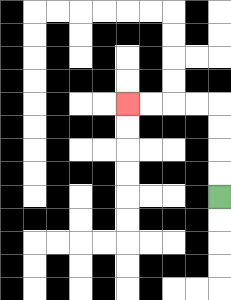{'start': '[9, 8]', 'end': '[5, 4]', 'path_directions': 'U,U,U,U,L,L,L,L', 'path_coordinates': '[[9, 8], [9, 7], [9, 6], [9, 5], [9, 4], [8, 4], [7, 4], [6, 4], [5, 4]]'}